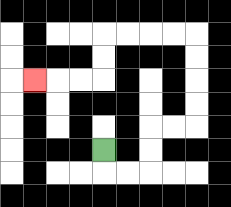{'start': '[4, 6]', 'end': '[1, 3]', 'path_directions': 'D,R,R,U,U,R,R,U,U,U,U,L,L,L,L,D,D,L,L,L', 'path_coordinates': '[[4, 6], [4, 7], [5, 7], [6, 7], [6, 6], [6, 5], [7, 5], [8, 5], [8, 4], [8, 3], [8, 2], [8, 1], [7, 1], [6, 1], [5, 1], [4, 1], [4, 2], [4, 3], [3, 3], [2, 3], [1, 3]]'}